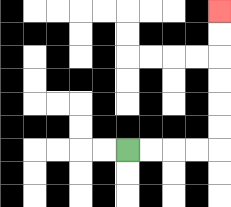{'start': '[5, 6]', 'end': '[9, 0]', 'path_directions': 'R,R,R,R,U,U,U,U,U,U', 'path_coordinates': '[[5, 6], [6, 6], [7, 6], [8, 6], [9, 6], [9, 5], [9, 4], [9, 3], [9, 2], [9, 1], [9, 0]]'}